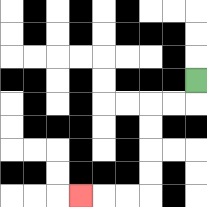{'start': '[8, 3]', 'end': '[3, 8]', 'path_directions': 'D,L,L,D,D,D,D,L,L,L', 'path_coordinates': '[[8, 3], [8, 4], [7, 4], [6, 4], [6, 5], [6, 6], [6, 7], [6, 8], [5, 8], [4, 8], [3, 8]]'}